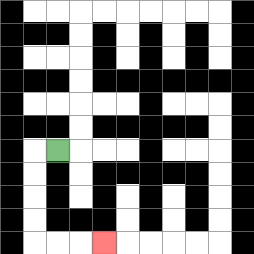{'start': '[2, 6]', 'end': '[4, 10]', 'path_directions': 'L,D,D,D,D,R,R,R', 'path_coordinates': '[[2, 6], [1, 6], [1, 7], [1, 8], [1, 9], [1, 10], [2, 10], [3, 10], [4, 10]]'}